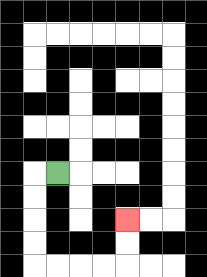{'start': '[2, 7]', 'end': '[5, 9]', 'path_directions': 'L,D,D,D,D,R,R,R,R,U,U', 'path_coordinates': '[[2, 7], [1, 7], [1, 8], [1, 9], [1, 10], [1, 11], [2, 11], [3, 11], [4, 11], [5, 11], [5, 10], [5, 9]]'}